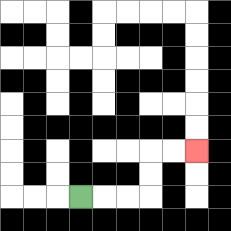{'start': '[3, 8]', 'end': '[8, 6]', 'path_directions': 'R,R,R,U,U,R,R', 'path_coordinates': '[[3, 8], [4, 8], [5, 8], [6, 8], [6, 7], [6, 6], [7, 6], [8, 6]]'}